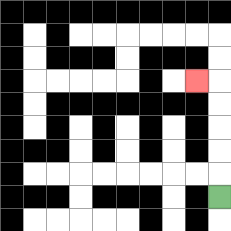{'start': '[9, 8]', 'end': '[8, 3]', 'path_directions': 'U,U,U,U,U,L', 'path_coordinates': '[[9, 8], [9, 7], [9, 6], [9, 5], [9, 4], [9, 3], [8, 3]]'}